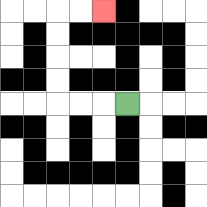{'start': '[5, 4]', 'end': '[4, 0]', 'path_directions': 'L,L,L,U,U,U,U,R,R', 'path_coordinates': '[[5, 4], [4, 4], [3, 4], [2, 4], [2, 3], [2, 2], [2, 1], [2, 0], [3, 0], [4, 0]]'}